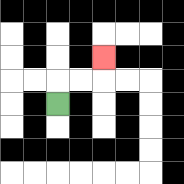{'start': '[2, 4]', 'end': '[4, 2]', 'path_directions': 'U,R,R,U', 'path_coordinates': '[[2, 4], [2, 3], [3, 3], [4, 3], [4, 2]]'}